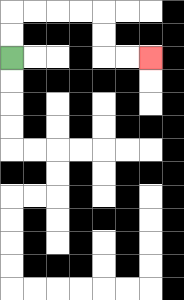{'start': '[0, 2]', 'end': '[6, 2]', 'path_directions': 'U,U,R,R,R,R,D,D,R,R', 'path_coordinates': '[[0, 2], [0, 1], [0, 0], [1, 0], [2, 0], [3, 0], [4, 0], [4, 1], [4, 2], [5, 2], [6, 2]]'}